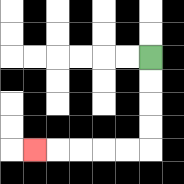{'start': '[6, 2]', 'end': '[1, 6]', 'path_directions': 'D,D,D,D,L,L,L,L,L', 'path_coordinates': '[[6, 2], [6, 3], [6, 4], [6, 5], [6, 6], [5, 6], [4, 6], [3, 6], [2, 6], [1, 6]]'}